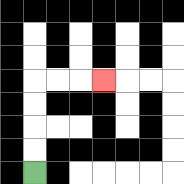{'start': '[1, 7]', 'end': '[4, 3]', 'path_directions': 'U,U,U,U,R,R,R', 'path_coordinates': '[[1, 7], [1, 6], [1, 5], [1, 4], [1, 3], [2, 3], [3, 3], [4, 3]]'}